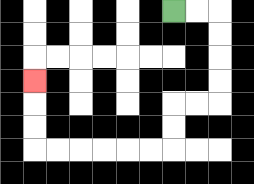{'start': '[7, 0]', 'end': '[1, 3]', 'path_directions': 'R,R,D,D,D,D,L,L,D,D,L,L,L,L,L,L,U,U,U', 'path_coordinates': '[[7, 0], [8, 0], [9, 0], [9, 1], [9, 2], [9, 3], [9, 4], [8, 4], [7, 4], [7, 5], [7, 6], [6, 6], [5, 6], [4, 6], [3, 6], [2, 6], [1, 6], [1, 5], [1, 4], [1, 3]]'}